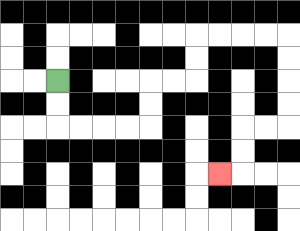{'start': '[2, 3]', 'end': '[9, 7]', 'path_directions': 'D,D,R,R,R,R,U,U,R,R,U,U,R,R,R,R,D,D,D,D,L,L,D,D,L', 'path_coordinates': '[[2, 3], [2, 4], [2, 5], [3, 5], [4, 5], [5, 5], [6, 5], [6, 4], [6, 3], [7, 3], [8, 3], [8, 2], [8, 1], [9, 1], [10, 1], [11, 1], [12, 1], [12, 2], [12, 3], [12, 4], [12, 5], [11, 5], [10, 5], [10, 6], [10, 7], [9, 7]]'}